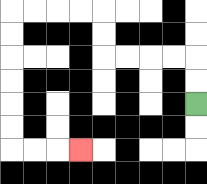{'start': '[8, 4]', 'end': '[3, 6]', 'path_directions': 'U,U,L,L,L,L,U,U,L,L,L,L,D,D,D,D,D,D,R,R,R', 'path_coordinates': '[[8, 4], [8, 3], [8, 2], [7, 2], [6, 2], [5, 2], [4, 2], [4, 1], [4, 0], [3, 0], [2, 0], [1, 0], [0, 0], [0, 1], [0, 2], [0, 3], [0, 4], [0, 5], [0, 6], [1, 6], [2, 6], [3, 6]]'}